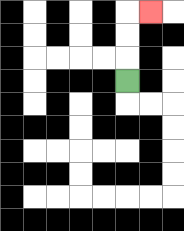{'start': '[5, 3]', 'end': '[6, 0]', 'path_directions': 'U,U,U,R', 'path_coordinates': '[[5, 3], [5, 2], [5, 1], [5, 0], [6, 0]]'}